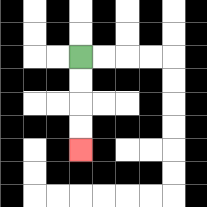{'start': '[3, 2]', 'end': '[3, 6]', 'path_directions': 'D,D,D,D', 'path_coordinates': '[[3, 2], [3, 3], [3, 4], [3, 5], [3, 6]]'}